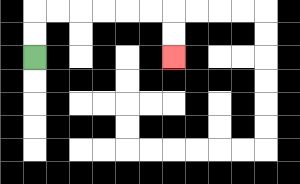{'start': '[1, 2]', 'end': '[7, 2]', 'path_directions': 'U,U,R,R,R,R,R,R,D,D', 'path_coordinates': '[[1, 2], [1, 1], [1, 0], [2, 0], [3, 0], [4, 0], [5, 0], [6, 0], [7, 0], [7, 1], [7, 2]]'}